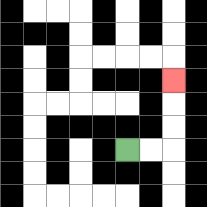{'start': '[5, 6]', 'end': '[7, 3]', 'path_directions': 'R,R,U,U,U', 'path_coordinates': '[[5, 6], [6, 6], [7, 6], [7, 5], [7, 4], [7, 3]]'}